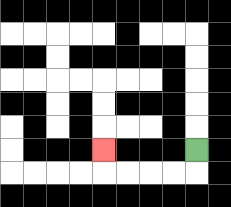{'start': '[8, 6]', 'end': '[4, 6]', 'path_directions': 'D,L,L,L,L,U', 'path_coordinates': '[[8, 6], [8, 7], [7, 7], [6, 7], [5, 7], [4, 7], [4, 6]]'}